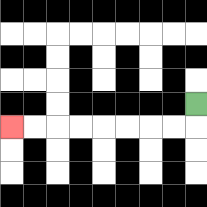{'start': '[8, 4]', 'end': '[0, 5]', 'path_directions': 'D,L,L,L,L,L,L,L,L', 'path_coordinates': '[[8, 4], [8, 5], [7, 5], [6, 5], [5, 5], [4, 5], [3, 5], [2, 5], [1, 5], [0, 5]]'}